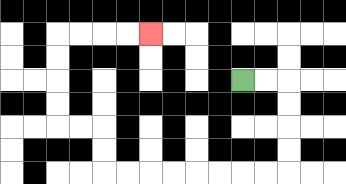{'start': '[10, 3]', 'end': '[6, 1]', 'path_directions': 'R,R,D,D,D,D,L,L,L,L,L,L,L,L,U,U,L,L,U,U,U,U,R,R,R,R', 'path_coordinates': '[[10, 3], [11, 3], [12, 3], [12, 4], [12, 5], [12, 6], [12, 7], [11, 7], [10, 7], [9, 7], [8, 7], [7, 7], [6, 7], [5, 7], [4, 7], [4, 6], [4, 5], [3, 5], [2, 5], [2, 4], [2, 3], [2, 2], [2, 1], [3, 1], [4, 1], [5, 1], [6, 1]]'}